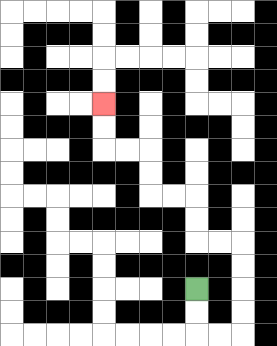{'start': '[8, 12]', 'end': '[4, 4]', 'path_directions': 'D,D,R,R,U,U,U,U,L,L,U,U,L,L,U,U,L,L,U,U', 'path_coordinates': '[[8, 12], [8, 13], [8, 14], [9, 14], [10, 14], [10, 13], [10, 12], [10, 11], [10, 10], [9, 10], [8, 10], [8, 9], [8, 8], [7, 8], [6, 8], [6, 7], [6, 6], [5, 6], [4, 6], [4, 5], [4, 4]]'}